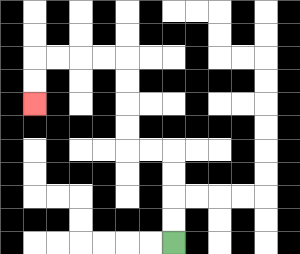{'start': '[7, 10]', 'end': '[1, 4]', 'path_directions': 'U,U,U,U,L,L,U,U,U,U,L,L,L,L,D,D', 'path_coordinates': '[[7, 10], [7, 9], [7, 8], [7, 7], [7, 6], [6, 6], [5, 6], [5, 5], [5, 4], [5, 3], [5, 2], [4, 2], [3, 2], [2, 2], [1, 2], [1, 3], [1, 4]]'}